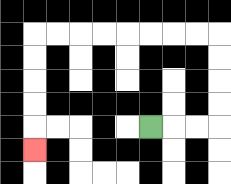{'start': '[6, 5]', 'end': '[1, 6]', 'path_directions': 'R,R,R,U,U,U,U,L,L,L,L,L,L,L,L,D,D,D,D,D', 'path_coordinates': '[[6, 5], [7, 5], [8, 5], [9, 5], [9, 4], [9, 3], [9, 2], [9, 1], [8, 1], [7, 1], [6, 1], [5, 1], [4, 1], [3, 1], [2, 1], [1, 1], [1, 2], [1, 3], [1, 4], [1, 5], [1, 6]]'}